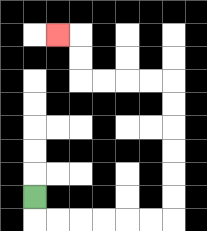{'start': '[1, 8]', 'end': '[2, 1]', 'path_directions': 'D,R,R,R,R,R,R,U,U,U,U,U,U,L,L,L,L,U,U,L', 'path_coordinates': '[[1, 8], [1, 9], [2, 9], [3, 9], [4, 9], [5, 9], [6, 9], [7, 9], [7, 8], [7, 7], [7, 6], [7, 5], [7, 4], [7, 3], [6, 3], [5, 3], [4, 3], [3, 3], [3, 2], [3, 1], [2, 1]]'}